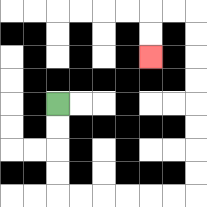{'start': '[2, 4]', 'end': '[6, 2]', 'path_directions': 'D,D,D,D,R,R,R,R,R,R,U,U,U,U,U,U,U,U,L,L,D,D', 'path_coordinates': '[[2, 4], [2, 5], [2, 6], [2, 7], [2, 8], [3, 8], [4, 8], [5, 8], [6, 8], [7, 8], [8, 8], [8, 7], [8, 6], [8, 5], [8, 4], [8, 3], [8, 2], [8, 1], [8, 0], [7, 0], [6, 0], [6, 1], [6, 2]]'}